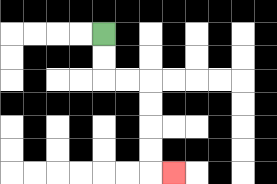{'start': '[4, 1]', 'end': '[7, 7]', 'path_directions': 'D,D,R,R,D,D,D,D,R', 'path_coordinates': '[[4, 1], [4, 2], [4, 3], [5, 3], [6, 3], [6, 4], [6, 5], [6, 6], [6, 7], [7, 7]]'}